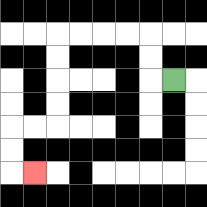{'start': '[7, 3]', 'end': '[1, 7]', 'path_directions': 'L,U,U,L,L,L,L,D,D,D,D,L,L,D,D,R', 'path_coordinates': '[[7, 3], [6, 3], [6, 2], [6, 1], [5, 1], [4, 1], [3, 1], [2, 1], [2, 2], [2, 3], [2, 4], [2, 5], [1, 5], [0, 5], [0, 6], [0, 7], [1, 7]]'}